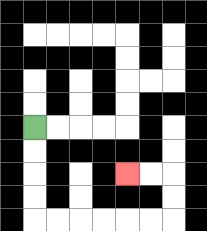{'start': '[1, 5]', 'end': '[5, 7]', 'path_directions': 'D,D,D,D,R,R,R,R,R,R,U,U,L,L', 'path_coordinates': '[[1, 5], [1, 6], [1, 7], [1, 8], [1, 9], [2, 9], [3, 9], [4, 9], [5, 9], [6, 9], [7, 9], [7, 8], [7, 7], [6, 7], [5, 7]]'}